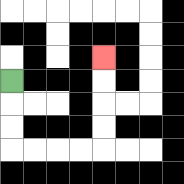{'start': '[0, 3]', 'end': '[4, 2]', 'path_directions': 'D,D,D,R,R,R,R,U,U,U,U', 'path_coordinates': '[[0, 3], [0, 4], [0, 5], [0, 6], [1, 6], [2, 6], [3, 6], [4, 6], [4, 5], [4, 4], [4, 3], [4, 2]]'}